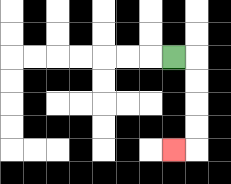{'start': '[7, 2]', 'end': '[7, 6]', 'path_directions': 'R,D,D,D,D,L', 'path_coordinates': '[[7, 2], [8, 2], [8, 3], [8, 4], [8, 5], [8, 6], [7, 6]]'}